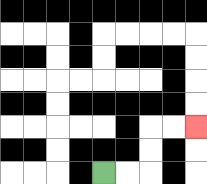{'start': '[4, 7]', 'end': '[8, 5]', 'path_directions': 'R,R,U,U,R,R', 'path_coordinates': '[[4, 7], [5, 7], [6, 7], [6, 6], [6, 5], [7, 5], [8, 5]]'}